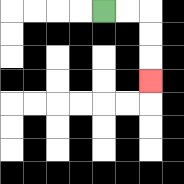{'start': '[4, 0]', 'end': '[6, 3]', 'path_directions': 'R,R,D,D,D', 'path_coordinates': '[[4, 0], [5, 0], [6, 0], [6, 1], [6, 2], [6, 3]]'}